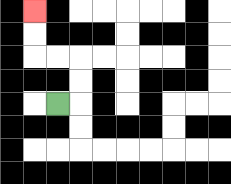{'start': '[2, 4]', 'end': '[1, 0]', 'path_directions': 'R,U,U,L,L,U,U', 'path_coordinates': '[[2, 4], [3, 4], [3, 3], [3, 2], [2, 2], [1, 2], [1, 1], [1, 0]]'}